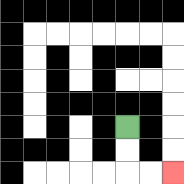{'start': '[5, 5]', 'end': '[7, 7]', 'path_directions': 'D,D,R,R', 'path_coordinates': '[[5, 5], [5, 6], [5, 7], [6, 7], [7, 7]]'}